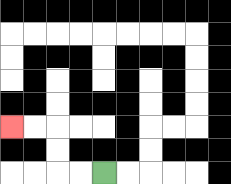{'start': '[4, 7]', 'end': '[0, 5]', 'path_directions': 'L,L,U,U,L,L', 'path_coordinates': '[[4, 7], [3, 7], [2, 7], [2, 6], [2, 5], [1, 5], [0, 5]]'}